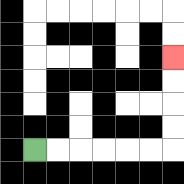{'start': '[1, 6]', 'end': '[7, 2]', 'path_directions': 'R,R,R,R,R,R,U,U,U,U', 'path_coordinates': '[[1, 6], [2, 6], [3, 6], [4, 6], [5, 6], [6, 6], [7, 6], [7, 5], [7, 4], [7, 3], [7, 2]]'}